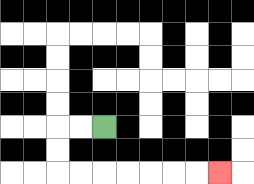{'start': '[4, 5]', 'end': '[9, 7]', 'path_directions': 'L,L,D,D,R,R,R,R,R,R,R', 'path_coordinates': '[[4, 5], [3, 5], [2, 5], [2, 6], [2, 7], [3, 7], [4, 7], [5, 7], [6, 7], [7, 7], [8, 7], [9, 7]]'}